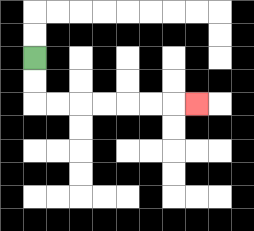{'start': '[1, 2]', 'end': '[8, 4]', 'path_directions': 'D,D,R,R,R,R,R,R,R', 'path_coordinates': '[[1, 2], [1, 3], [1, 4], [2, 4], [3, 4], [4, 4], [5, 4], [6, 4], [7, 4], [8, 4]]'}